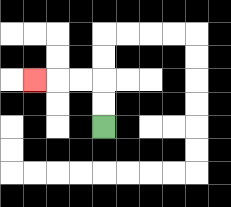{'start': '[4, 5]', 'end': '[1, 3]', 'path_directions': 'U,U,L,L,L', 'path_coordinates': '[[4, 5], [4, 4], [4, 3], [3, 3], [2, 3], [1, 3]]'}